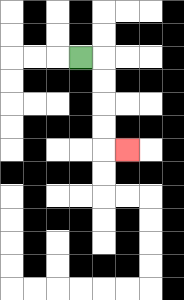{'start': '[3, 2]', 'end': '[5, 6]', 'path_directions': 'R,D,D,D,D,R', 'path_coordinates': '[[3, 2], [4, 2], [4, 3], [4, 4], [4, 5], [4, 6], [5, 6]]'}